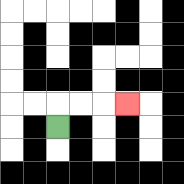{'start': '[2, 5]', 'end': '[5, 4]', 'path_directions': 'U,R,R,R', 'path_coordinates': '[[2, 5], [2, 4], [3, 4], [4, 4], [5, 4]]'}